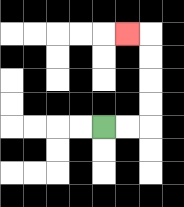{'start': '[4, 5]', 'end': '[5, 1]', 'path_directions': 'R,R,U,U,U,U,L', 'path_coordinates': '[[4, 5], [5, 5], [6, 5], [6, 4], [6, 3], [6, 2], [6, 1], [5, 1]]'}